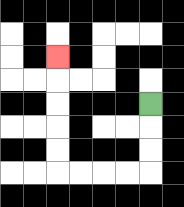{'start': '[6, 4]', 'end': '[2, 2]', 'path_directions': 'D,D,D,L,L,L,L,U,U,U,U,U', 'path_coordinates': '[[6, 4], [6, 5], [6, 6], [6, 7], [5, 7], [4, 7], [3, 7], [2, 7], [2, 6], [2, 5], [2, 4], [2, 3], [2, 2]]'}